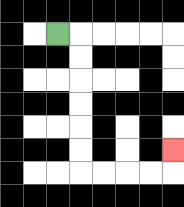{'start': '[2, 1]', 'end': '[7, 6]', 'path_directions': 'R,D,D,D,D,D,D,R,R,R,R,U', 'path_coordinates': '[[2, 1], [3, 1], [3, 2], [3, 3], [3, 4], [3, 5], [3, 6], [3, 7], [4, 7], [5, 7], [6, 7], [7, 7], [7, 6]]'}